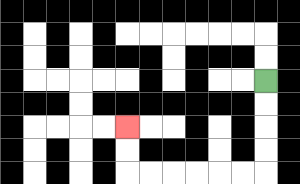{'start': '[11, 3]', 'end': '[5, 5]', 'path_directions': 'D,D,D,D,L,L,L,L,L,L,U,U', 'path_coordinates': '[[11, 3], [11, 4], [11, 5], [11, 6], [11, 7], [10, 7], [9, 7], [8, 7], [7, 7], [6, 7], [5, 7], [5, 6], [5, 5]]'}